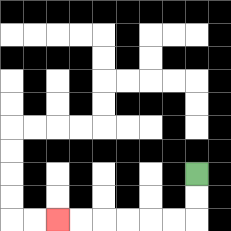{'start': '[8, 7]', 'end': '[2, 9]', 'path_directions': 'D,D,L,L,L,L,L,L', 'path_coordinates': '[[8, 7], [8, 8], [8, 9], [7, 9], [6, 9], [5, 9], [4, 9], [3, 9], [2, 9]]'}